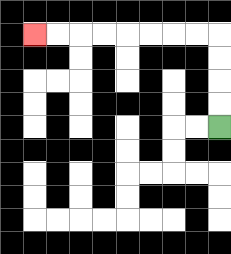{'start': '[9, 5]', 'end': '[1, 1]', 'path_directions': 'U,U,U,U,L,L,L,L,L,L,L,L', 'path_coordinates': '[[9, 5], [9, 4], [9, 3], [9, 2], [9, 1], [8, 1], [7, 1], [6, 1], [5, 1], [4, 1], [3, 1], [2, 1], [1, 1]]'}